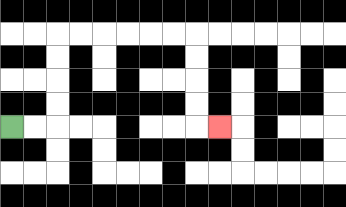{'start': '[0, 5]', 'end': '[9, 5]', 'path_directions': 'R,R,U,U,U,U,R,R,R,R,R,R,D,D,D,D,R', 'path_coordinates': '[[0, 5], [1, 5], [2, 5], [2, 4], [2, 3], [2, 2], [2, 1], [3, 1], [4, 1], [5, 1], [6, 1], [7, 1], [8, 1], [8, 2], [8, 3], [8, 4], [8, 5], [9, 5]]'}